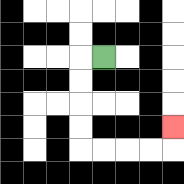{'start': '[4, 2]', 'end': '[7, 5]', 'path_directions': 'L,D,D,D,D,R,R,R,R,U', 'path_coordinates': '[[4, 2], [3, 2], [3, 3], [3, 4], [3, 5], [3, 6], [4, 6], [5, 6], [6, 6], [7, 6], [7, 5]]'}